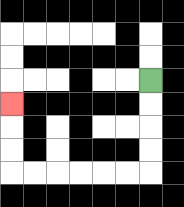{'start': '[6, 3]', 'end': '[0, 4]', 'path_directions': 'D,D,D,D,L,L,L,L,L,L,U,U,U', 'path_coordinates': '[[6, 3], [6, 4], [6, 5], [6, 6], [6, 7], [5, 7], [4, 7], [3, 7], [2, 7], [1, 7], [0, 7], [0, 6], [0, 5], [0, 4]]'}